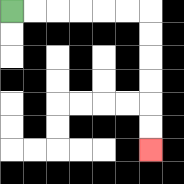{'start': '[0, 0]', 'end': '[6, 6]', 'path_directions': 'R,R,R,R,R,R,D,D,D,D,D,D', 'path_coordinates': '[[0, 0], [1, 0], [2, 0], [3, 0], [4, 0], [5, 0], [6, 0], [6, 1], [6, 2], [6, 3], [6, 4], [6, 5], [6, 6]]'}